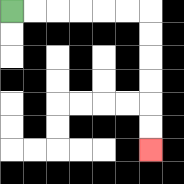{'start': '[0, 0]', 'end': '[6, 6]', 'path_directions': 'R,R,R,R,R,R,D,D,D,D,D,D', 'path_coordinates': '[[0, 0], [1, 0], [2, 0], [3, 0], [4, 0], [5, 0], [6, 0], [6, 1], [6, 2], [6, 3], [6, 4], [6, 5], [6, 6]]'}